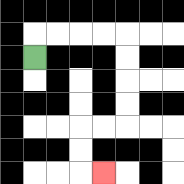{'start': '[1, 2]', 'end': '[4, 7]', 'path_directions': 'U,R,R,R,R,D,D,D,D,L,L,D,D,R', 'path_coordinates': '[[1, 2], [1, 1], [2, 1], [3, 1], [4, 1], [5, 1], [5, 2], [5, 3], [5, 4], [5, 5], [4, 5], [3, 5], [3, 6], [3, 7], [4, 7]]'}